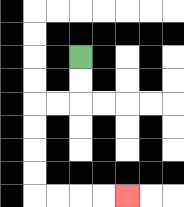{'start': '[3, 2]', 'end': '[5, 8]', 'path_directions': 'D,D,L,L,D,D,D,D,R,R,R,R', 'path_coordinates': '[[3, 2], [3, 3], [3, 4], [2, 4], [1, 4], [1, 5], [1, 6], [1, 7], [1, 8], [2, 8], [3, 8], [4, 8], [5, 8]]'}